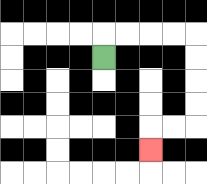{'start': '[4, 2]', 'end': '[6, 6]', 'path_directions': 'U,R,R,R,R,D,D,D,D,L,L,D', 'path_coordinates': '[[4, 2], [4, 1], [5, 1], [6, 1], [7, 1], [8, 1], [8, 2], [8, 3], [8, 4], [8, 5], [7, 5], [6, 5], [6, 6]]'}